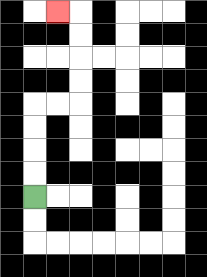{'start': '[1, 8]', 'end': '[2, 0]', 'path_directions': 'U,U,U,U,R,R,U,U,U,U,L', 'path_coordinates': '[[1, 8], [1, 7], [1, 6], [1, 5], [1, 4], [2, 4], [3, 4], [3, 3], [3, 2], [3, 1], [3, 0], [2, 0]]'}